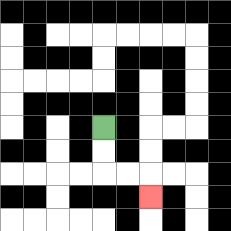{'start': '[4, 5]', 'end': '[6, 8]', 'path_directions': 'D,D,R,R,D', 'path_coordinates': '[[4, 5], [4, 6], [4, 7], [5, 7], [6, 7], [6, 8]]'}